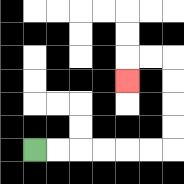{'start': '[1, 6]', 'end': '[5, 3]', 'path_directions': 'R,R,R,R,R,R,U,U,U,U,L,L,D', 'path_coordinates': '[[1, 6], [2, 6], [3, 6], [4, 6], [5, 6], [6, 6], [7, 6], [7, 5], [7, 4], [7, 3], [7, 2], [6, 2], [5, 2], [5, 3]]'}